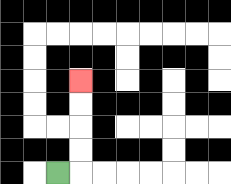{'start': '[2, 7]', 'end': '[3, 3]', 'path_directions': 'R,U,U,U,U', 'path_coordinates': '[[2, 7], [3, 7], [3, 6], [3, 5], [3, 4], [3, 3]]'}